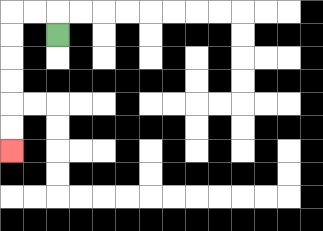{'start': '[2, 1]', 'end': '[0, 6]', 'path_directions': 'U,L,L,D,D,D,D,D,D', 'path_coordinates': '[[2, 1], [2, 0], [1, 0], [0, 0], [0, 1], [0, 2], [0, 3], [0, 4], [0, 5], [0, 6]]'}